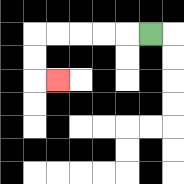{'start': '[6, 1]', 'end': '[2, 3]', 'path_directions': 'L,L,L,L,L,D,D,R', 'path_coordinates': '[[6, 1], [5, 1], [4, 1], [3, 1], [2, 1], [1, 1], [1, 2], [1, 3], [2, 3]]'}